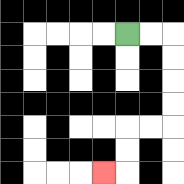{'start': '[5, 1]', 'end': '[4, 7]', 'path_directions': 'R,R,D,D,D,D,L,L,D,D,L', 'path_coordinates': '[[5, 1], [6, 1], [7, 1], [7, 2], [7, 3], [7, 4], [7, 5], [6, 5], [5, 5], [5, 6], [5, 7], [4, 7]]'}